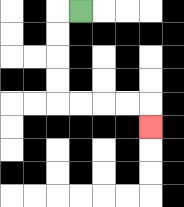{'start': '[3, 0]', 'end': '[6, 5]', 'path_directions': 'L,D,D,D,D,R,R,R,R,D', 'path_coordinates': '[[3, 0], [2, 0], [2, 1], [2, 2], [2, 3], [2, 4], [3, 4], [4, 4], [5, 4], [6, 4], [6, 5]]'}